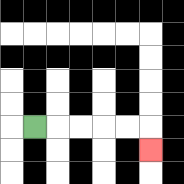{'start': '[1, 5]', 'end': '[6, 6]', 'path_directions': 'R,R,R,R,R,D', 'path_coordinates': '[[1, 5], [2, 5], [3, 5], [4, 5], [5, 5], [6, 5], [6, 6]]'}